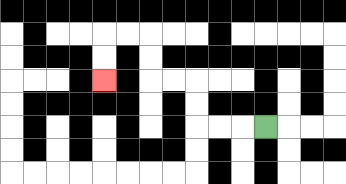{'start': '[11, 5]', 'end': '[4, 3]', 'path_directions': 'L,L,L,U,U,L,L,U,U,L,L,D,D', 'path_coordinates': '[[11, 5], [10, 5], [9, 5], [8, 5], [8, 4], [8, 3], [7, 3], [6, 3], [6, 2], [6, 1], [5, 1], [4, 1], [4, 2], [4, 3]]'}